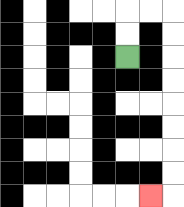{'start': '[5, 2]', 'end': '[6, 8]', 'path_directions': 'U,U,R,R,D,D,D,D,D,D,D,D,L', 'path_coordinates': '[[5, 2], [5, 1], [5, 0], [6, 0], [7, 0], [7, 1], [7, 2], [7, 3], [7, 4], [7, 5], [7, 6], [7, 7], [7, 8], [6, 8]]'}